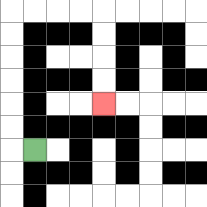{'start': '[1, 6]', 'end': '[4, 4]', 'path_directions': 'L,U,U,U,U,U,U,R,R,R,R,D,D,D,D', 'path_coordinates': '[[1, 6], [0, 6], [0, 5], [0, 4], [0, 3], [0, 2], [0, 1], [0, 0], [1, 0], [2, 0], [3, 0], [4, 0], [4, 1], [4, 2], [4, 3], [4, 4]]'}